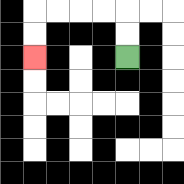{'start': '[5, 2]', 'end': '[1, 2]', 'path_directions': 'U,U,L,L,L,L,D,D', 'path_coordinates': '[[5, 2], [5, 1], [5, 0], [4, 0], [3, 0], [2, 0], [1, 0], [1, 1], [1, 2]]'}